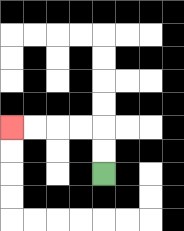{'start': '[4, 7]', 'end': '[0, 5]', 'path_directions': 'U,U,L,L,L,L', 'path_coordinates': '[[4, 7], [4, 6], [4, 5], [3, 5], [2, 5], [1, 5], [0, 5]]'}